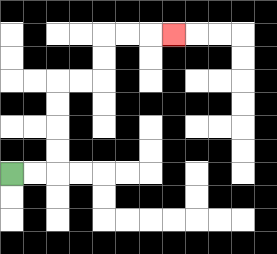{'start': '[0, 7]', 'end': '[7, 1]', 'path_directions': 'R,R,U,U,U,U,R,R,U,U,R,R,R', 'path_coordinates': '[[0, 7], [1, 7], [2, 7], [2, 6], [2, 5], [2, 4], [2, 3], [3, 3], [4, 3], [4, 2], [4, 1], [5, 1], [6, 1], [7, 1]]'}